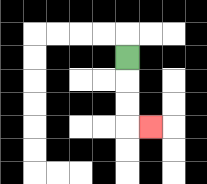{'start': '[5, 2]', 'end': '[6, 5]', 'path_directions': 'D,D,D,R', 'path_coordinates': '[[5, 2], [5, 3], [5, 4], [5, 5], [6, 5]]'}